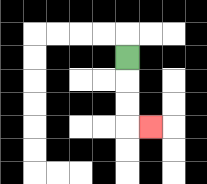{'start': '[5, 2]', 'end': '[6, 5]', 'path_directions': 'D,D,D,R', 'path_coordinates': '[[5, 2], [5, 3], [5, 4], [5, 5], [6, 5]]'}